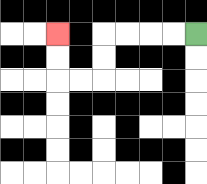{'start': '[8, 1]', 'end': '[2, 1]', 'path_directions': 'L,L,L,L,D,D,L,L,U,U', 'path_coordinates': '[[8, 1], [7, 1], [6, 1], [5, 1], [4, 1], [4, 2], [4, 3], [3, 3], [2, 3], [2, 2], [2, 1]]'}